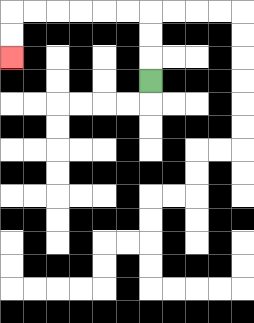{'start': '[6, 3]', 'end': '[0, 2]', 'path_directions': 'U,U,U,L,L,L,L,L,L,D,D', 'path_coordinates': '[[6, 3], [6, 2], [6, 1], [6, 0], [5, 0], [4, 0], [3, 0], [2, 0], [1, 0], [0, 0], [0, 1], [0, 2]]'}